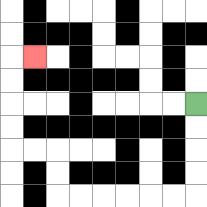{'start': '[8, 4]', 'end': '[1, 2]', 'path_directions': 'D,D,D,D,L,L,L,L,L,L,U,U,L,L,U,U,U,U,R', 'path_coordinates': '[[8, 4], [8, 5], [8, 6], [8, 7], [8, 8], [7, 8], [6, 8], [5, 8], [4, 8], [3, 8], [2, 8], [2, 7], [2, 6], [1, 6], [0, 6], [0, 5], [0, 4], [0, 3], [0, 2], [1, 2]]'}